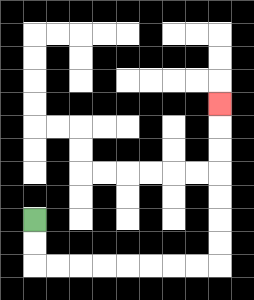{'start': '[1, 9]', 'end': '[9, 4]', 'path_directions': 'D,D,R,R,R,R,R,R,R,R,U,U,U,U,U,U,U', 'path_coordinates': '[[1, 9], [1, 10], [1, 11], [2, 11], [3, 11], [4, 11], [5, 11], [6, 11], [7, 11], [8, 11], [9, 11], [9, 10], [9, 9], [9, 8], [9, 7], [9, 6], [9, 5], [9, 4]]'}